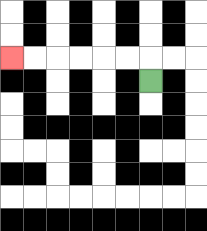{'start': '[6, 3]', 'end': '[0, 2]', 'path_directions': 'U,L,L,L,L,L,L', 'path_coordinates': '[[6, 3], [6, 2], [5, 2], [4, 2], [3, 2], [2, 2], [1, 2], [0, 2]]'}